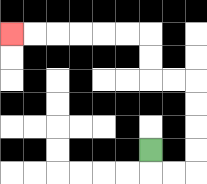{'start': '[6, 6]', 'end': '[0, 1]', 'path_directions': 'D,R,R,U,U,U,U,L,L,U,U,L,L,L,L,L,L', 'path_coordinates': '[[6, 6], [6, 7], [7, 7], [8, 7], [8, 6], [8, 5], [8, 4], [8, 3], [7, 3], [6, 3], [6, 2], [6, 1], [5, 1], [4, 1], [3, 1], [2, 1], [1, 1], [0, 1]]'}